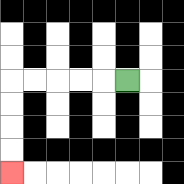{'start': '[5, 3]', 'end': '[0, 7]', 'path_directions': 'L,L,L,L,L,D,D,D,D', 'path_coordinates': '[[5, 3], [4, 3], [3, 3], [2, 3], [1, 3], [0, 3], [0, 4], [0, 5], [0, 6], [0, 7]]'}